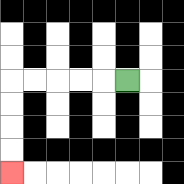{'start': '[5, 3]', 'end': '[0, 7]', 'path_directions': 'L,L,L,L,L,D,D,D,D', 'path_coordinates': '[[5, 3], [4, 3], [3, 3], [2, 3], [1, 3], [0, 3], [0, 4], [0, 5], [0, 6], [0, 7]]'}